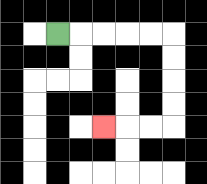{'start': '[2, 1]', 'end': '[4, 5]', 'path_directions': 'R,R,R,R,R,D,D,D,D,L,L,L', 'path_coordinates': '[[2, 1], [3, 1], [4, 1], [5, 1], [6, 1], [7, 1], [7, 2], [7, 3], [7, 4], [7, 5], [6, 5], [5, 5], [4, 5]]'}